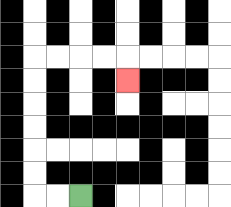{'start': '[3, 8]', 'end': '[5, 3]', 'path_directions': 'L,L,U,U,U,U,U,U,R,R,R,R,D', 'path_coordinates': '[[3, 8], [2, 8], [1, 8], [1, 7], [1, 6], [1, 5], [1, 4], [1, 3], [1, 2], [2, 2], [3, 2], [4, 2], [5, 2], [5, 3]]'}